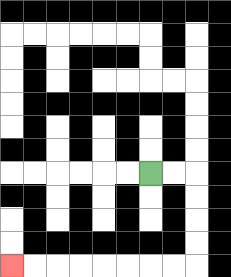{'start': '[6, 7]', 'end': '[0, 11]', 'path_directions': 'R,R,D,D,D,D,L,L,L,L,L,L,L,L', 'path_coordinates': '[[6, 7], [7, 7], [8, 7], [8, 8], [8, 9], [8, 10], [8, 11], [7, 11], [6, 11], [5, 11], [4, 11], [3, 11], [2, 11], [1, 11], [0, 11]]'}